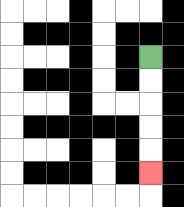{'start': '[6, 2]', 'end': '[6, 7]', 'path_directions': 'D,D,D,D,D', 'path_coordinates': '[[6, 2], [6, 3], [6, 4], [6, 5], [6, 6], [6, 7]]'}